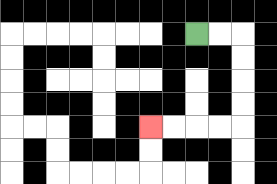{'start': '[8, 1]', 'end': '[6, 5]', 'path_directions': 'R,R,D,D,D,D,L,L,L,L', 'path_coordinates': '[[8, 1], [9, 1], [10, 1], [10, 2], [10, 3], [10, 4], [10, 5], [9, 5], [8, 5], [7, 5], [6, 5]]'}